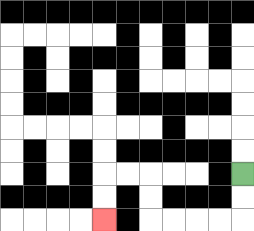{'start': '[10, 7]', 'end': '[4, 9]', 'path_directions': 'D,D,L,L,L,L,U,U,L,L,D,D', 'path_coordinates': '[[10, 7], [10, 8], [10, 9], [9, 9], [8, 9], [7, 9], [6, 9], [6, 8], [6, 7], [5, 7], [4, 7], [4, 8], [4, 9]]'}